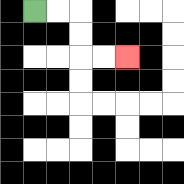{'start': '[1, 0]', 'end': '[5, 2]', 'path_directions': 'R,R,D,D,R,R', 'path_coordinates': '[[1, 0], [2, 0], [3, 0], [3, 1], [3, 2], [4, 2], [5, 2]]'}